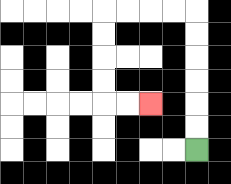{'start': '[8, 6]', 'end': '[6, 4]', 'path_directions': 'U,U,U,U,U,U,L,L,L,L,D,D,D,D,R,R', 'path_coordinates': '[[8, 6], [8, 5], [8, 4], [8, 3], [8, 2], [8, 1], [8, 0], [7, 0], [6, 0], [5, 0], [4, 0], [4, 1], [4, 2], [4, 3], [4, 4], [5, 4], [6, 4]]'}